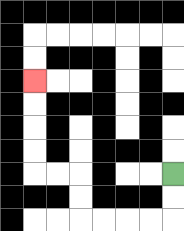{'start': '[7, 7]', 'end': '[1, 3]', 'path_directions': 'D,D,L,L,L,L,U,U,L,L,U,U,U,U', 'path_coordinates': '[[7, 7], [7, 8], [7, 9], [6, 9], [5, 9], [4, 9], [3, 9], [3, 8], [3, 7], [2, 7], [1, 7], [1, 6], [1, 5], [1, 4], [1, 3]]'}